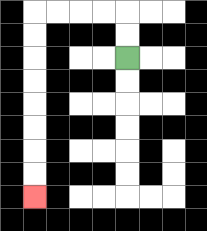{'start': '[5, 2]', 'end': '[1, 8]', 'path_directions': 'U,U,L,L,L,L,D,D,D,D,D,D,D,D', 'path_coordinates': '[[5, 2], [5, 1], [5, 0], [4, 0], [3, 0], [2, 0], [1, 0], [1, 1], [1, 2], [1, 3], [1, 4], [1, 5], [1, 6], [1, 7], [1, 8]]'}